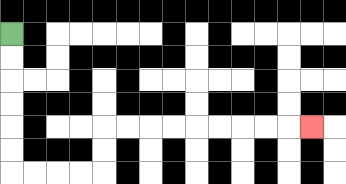{'start': '[0, 1]', 'end': '[13, 5]', 'path_directions': 'D,D,D,D,D,D,R,R,R,R,U,U,R,R,R,R,R,R,R,R,R', 'path_coordinates': '[[0, 1], [0, 2], [0, 3], [0, 4], [0, 5], [0, 6], [0, 7], [1, 7], [2, 7], [3, 7], [4, 7], [4, 6], [4, 5], [5, 5], [6, 5], [7, 5], [8, 5], [9, 5], [10, 5], [11, 5], [12, 5], [13, 5]]'}